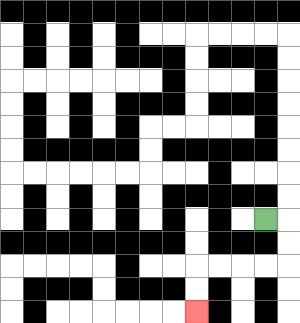{'start': '[11, 9]', 'end': '[8, 13]', 'path_directions': 'R,D,D,L,L,L,L,D,D', 'path_coordinates': '[[11, 9], [12, 9], [12, 10], [12, 11], [11, 11], [10, 11], [9, 11], [8, 11], [8, 12], [8, 13]]'}